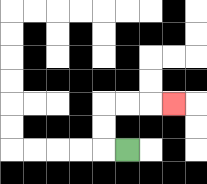{'start': '[5, 6]', 'end': '[7, 4]', 'path_directions': 'L,U,U,R,R,R', 'path_coordinates': '[[5, 6], [4, 6], [4, 5], [4, 4], [5, 4], [6, 4], [7, 4]]'}